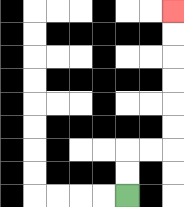{'start': '[5, 8]', 'end': '[7, 0]', 'path_directions': 'U,U,R,R,U,U,U,U,U,U', 'path_coordinates': '[[5, 8], [5, 7], [5, 6], [6, 6], [7, 6], [7, 5], [7, 4], [7, 3], [7, 2], [7, 1], [7, 0]]'}